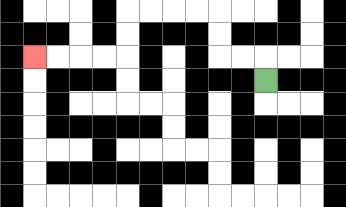{'start': '[11, 3]', 'end': '[1, 2]', 'path_directions': 'U,L,L,U,U,L,L,L,L,D,D,L,L,L,L', 'path_coordinates': '[[11, 3], [11, 2], [10, 2], [9, 2], [9, 1], [9, 0], [8, 0], [7, 0], [6, 0], [5, 0], [5, 1], [5, 2], [4, 2], [3, 2], [2, 2], [1, 2]]'}